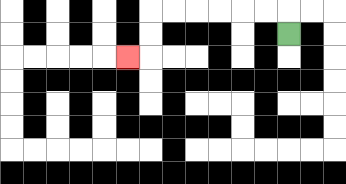{'start': '[12, 1]', 'end': '[5, 2]', 'path_directions': 'U,L,L,L,L,L,L,D,D,L', 'path_coordinates': '[[12, 1], [12, 0], [11, 0], [10, 0], [9, 0], [8, 0], [7, 0], [6, 0], [6, 1], [6, 2], [5, 2]]'}